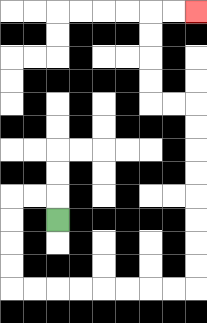{'start': '[2, 9]', 'end': '[8, 0]', 'path_directions': 'U,L,L,D,D,D,D,R,R,R,R,R,R,R,R,U,U,U,U,U,U,U,U,L,L,U,U,U,U,R,R', 'path_coordinates': '[[2, 9], [2, 8], [1, 8], [0, 8], [0, 9], [0, 10], [0, 11], [0, 12], [1, 12], [2, 12], [3, 12], [4, 12], [5, 12], [6, 12], [7, 12], [8, 12], [8, 11], [8, 10], [8, 9], [8, 8], [8, 7], [8, 6], [8, 5], [8, 4], [7, 4], [6, 4], [6, 3], [6, 2], [6, 1], [6, 0], [7, 0], [8, 0]]'}